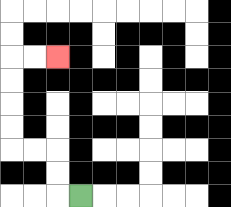{'start': '[3, 8]', 'end': '[2, 2]', 'path_directions': 'L,U,U,L,L,U,U,U,U,R,R', 'path_coordinates': '[[3, 8], [2, 8], [2, 7], [2, 6], [1, 6], [0, 6], [0, 5], [0, 4], [0, 3], [0, 2], [1, 2], [2, 2]]'}